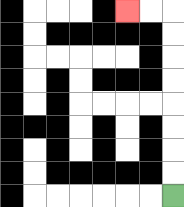{'start': '[7, 8]', 'end': '[5, 0]', 'path_directions': 'U,U,U,U,U,U,U,U,L,L', 'path_coordinates': '[[7, 8], [7, 7], [7, 6], [7, 5], [7, 4], [7, 3], [7, 2], [7, 1], [7, 0], [6, 0], [5, 0]]'}